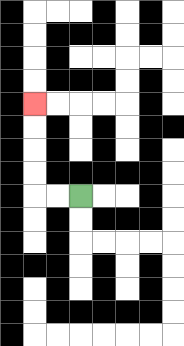{'start': '[3, 8]', 'end': '[1, 4]', 'path_directions': 'L,L,U,U,U,U', 'path_coordinates': '[[3, 8], [2, 8], [1, 8], [1, 7], [1, 6], [1, 5], [1, 4]]'}